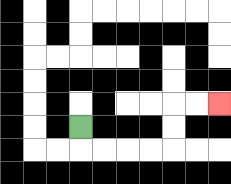{'start': '[3, 5]', 'end': '[9, 4]', 'path_directions': 'D,R,R,R,R,U,U,R,R', 'path_coordinates': '[[3, 5], [3, 6], [4, 6], [5, 6], [6, 6], [7, 6], [7, 5], [7, 4], [8, 4], [9, 4]]'}